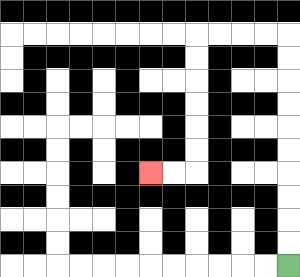{'start': '[12, 11]', 'end': '[6, 7]', 'path_directions': 'U,U,U,U,U,U,U,U,U,U,L,L,L,L,D,D,D,D,D,D,L,L', 'path_coordinates': '[[12, 11], [12, 10], [12, 9], [12, 8], [12, 7], [12, 6], [12, 5], [12, 4], [12, 3], [12, 2], [12, 1], [11, 1], [10, 1], [9, 1], [8, 1], [8, 2], [8, 3], [8, 4], [8, 5], [8, 6], [8, 7], [7, 7], [6, 7]]'}